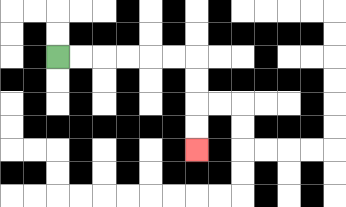{'start': '[2, 2]', 'end': '[8, 6]', 'path_directions': 'R,R,R,R,R,R,D,D,D,D', 'path_coordinates': '[[2, 2], [3, 2], [4, 2], [5, 2], [6, 2], [7, 2], [8, 2], [8, 3], [8, 4], [8, 5], [8, 6]]'}